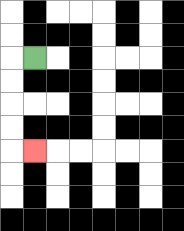{'start': '[1, 2]', 'end': '[1, 6]', 'path_directions': 'L,D,D,D,D,R', 'path_coordinates': '[[1, 2], [0, 2], [0, 3], [0, 4], [0, 5], [0, 6], [1, 6]]'}